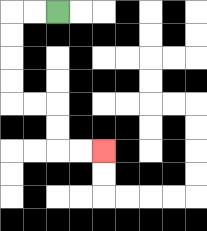{'start': '[2, 0]', 'end': '[4, 6]', 'path_directions': 'L,L,D,D,D,D,R,R,D,D,R,R', 'path_coordinates': '[[2, 0], [1, 0], [0, 0], [0, 1], [0, 2], [0, 3], [0, 4], [1, 4], [2, 4], [2, 5], [2, 6], [3, 6], [4, 6]]'}